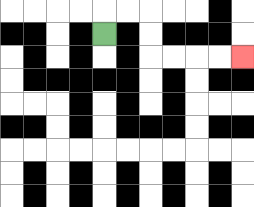{'start': '[4, 1]', 'end': '[10, 2]', 'path_directions': 'U,R,R,D,D,R,R,R,R', 'path_coordinates': '[[4, 1], [4, 0], [5, 0], [6, 0], [6, 1], [6, 2], [7, 2], [8, 2], [9, 2], [10, 2]]'}